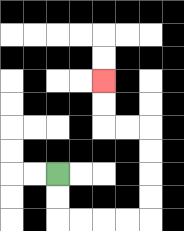{'start': '[2, 7]', 'end': '[4, 3]', 'path_directions': 'D,D,R,R,R,R,U,U,U,U,L,L,U,U', 'path_coordinates': '[[2, 7], [2, 8], [2, 9], [3, 9], [4, 9], [5, 9], [6, 9], [6, 8], [6, 7], [6, 6], [6, 5], [5, 5], [4, 5], [4, 4], [4, 3]]'}